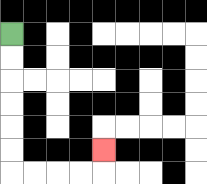{'start': '[0, 1]', 'end': '[4, 6]', 'path_directions': 'D,D,D,D,D,D,R,R,R,R,U', 'path_coordinates': '[[0, 1], [0, 2], [0, 3], [0, 4], [0, 5], [0, 6], [0, 7], [1, 7], [2, 7], [3, 7], [4, 7], [4, 6]]'}